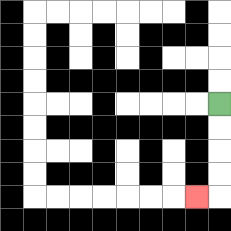{'start': '[9, 4]', 'end': '[8, 8]', 'path_directions': 'D,D,D,D,L', 'path_coordinates': '[[9, 4], [9, 5], [9, 6], [9, 7], [9, 8], [8, 8]]'}